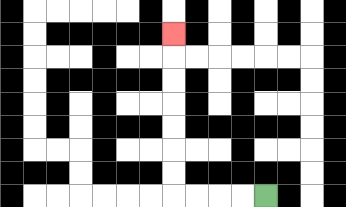{'start': '[11, 8]', 'end': '[7, 1]', 'path_directions': 'L,L,L,L,U,U,U,U,U,U,U', 'path_coordinates': '[[11, 8], [10, 8], [9, 8], [8, 8], [7, 8], [7, 7], [7, 6], [7, 5], [7, 4], [7, 3], [7, 2], [7, 1]]'}